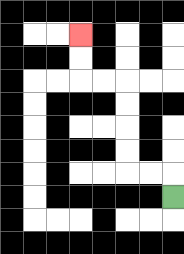{'start': '[7, 8]', 'end': '[3, 1]', 'path_directions': 'U,L,L,U,U,U,U,L,L,U,U', 'path_coordinates': '[[7, 8], [7, 7], [6, 7], [5, 7], [5, 6], [5, 5], [5, 4], [5, 3], [4, 3], [3, 3], [3, 2], [3, 1]]'}